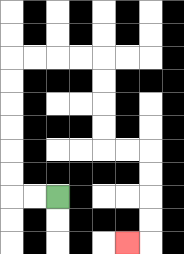{'start': '[2, 8]', 'end': '[5, 10]', 'path_directions': 'L,L,U,U,U,U,U,U,R,R,R,R,D,D,D,D,R,R,D,D,D,D,L', 'path_coordinates': '[[2, 8], [1, 8], [0, 8], [0, 7], [0, 6], [0, 5], [0, 4], [0, 3], [0, 2], [1, 2], [2, 2], [3, 2], [4, 2], [4, 3], [4, 4], [4, 5], [4, 6], [5, 6], [6, 6], [6, 7], [6, 8], [6, 9], [6, 10], [5, 10]]'}